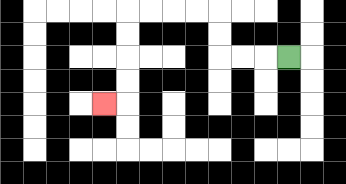{'start': '[12, 2]', 'end': '[4, 4]', 'path_directions': 'L,L,L,U,U,L,L,L,L,D,D,D,D,L', 'path_coordinates': '[[12, 2], [11, 2], [10, 2], [9, 2], [9, 1], [9, 0], [8, 0], [7, 0], [6, 0], [5, 0], [5, 1], [5, 2], [5, 3], [5, 4], [4, 4]]'}